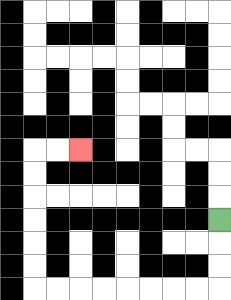{'start': '[9, 9]', 'end': '[3, 6]', 'path_directions': 'D,D,D,L,L,L,L,L,L,L,L,U,U,U,U,U,U,R,R', 'path_coordinates': '[[9, 9], [9, 10], [9, 11], [9, 12], [8, 12], [7, 12], [6, 12], [5, 12], [4, 12], [3, 12], [2, 12], [1, 12], [1, 11], [1, 10], [1, 9], [1, 8], [1, 7], [1, 6], [2, 6], [3, 6]]'}